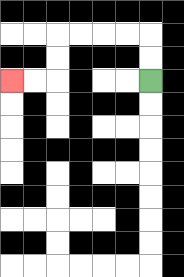{'start': '[6, 3]', 'end': '[0, 3]', 'path_directions': 'U,U,L,L,L,L,D,D,L,L', 'path_coordinates': '[[6, 3], [6, 2], [6, 1], [5, 1], [4, 1], [3, 1], [2, 1], [2, 2], [2, 3], [1, 3], [0, 3]]'}